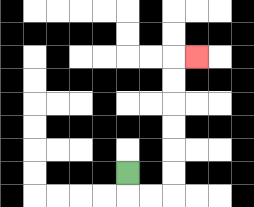{'start': '[5, 7]', 'end': '[8, 2]', 'path_directions': 'D,R,R,U,U,U,U,U,U,R', 'path_coordinates': '[[5, 7], [5, 8], [6, 8], [7, 8], [7, 7], [7, 6], [7, 5], [7, 4], [7, 3], [7, 2], [8, 2]]'}